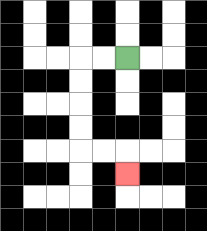{'start': '[5, 2]', 'end': '[5, 7]', 'path_directions': 'L,L,D,D,D,D,R,R,D', 'path_coordinates': '[[5, 2], [4, 2], [3, 2], [3, 3], [3, 4], [3, 5], [3, 6], [4, 6], [5, 6], [5, 7]]'}